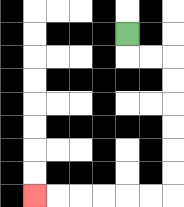{'start': '[5, 1]', 'end': '[1, 8]', 'path_directions': 'D,R,R,D,D,D,D,D,D,L,L,L,L,L,L', 'path_coordinates': '[[5, 1], [5, 2], [6, 2], [7, 2], [7, 3], [7, 4], [7, 5], [7, 6], [7, 7], [7, 8], [6, 8], [5, 8], [4, 8], [3, 8], [2, 8], [1, 8]]'}